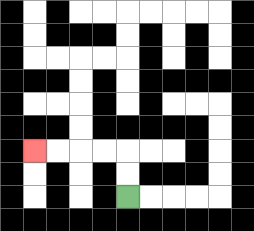{'start': '[5, 8]', 'end': '[1, 6]', 'path_directions': 'U,U,L,L,L,L', 'path_coordinates': '[[5, 8], [5, 7], [5, 6], [4, 6], [3, 6], [2, 6], [1, 6]]'}